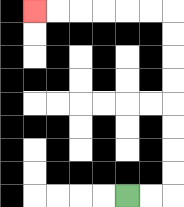{'start': '[5, 8]', 'end': '[1, 0]', 'path_directions': 'R,R,U,U,U,U,U,U,U,U,L,L,L,L,L,L', 'path_coordinates': '[[5, 8], [6, 8], [7, 8], [7, 7], [7, 6], [7, 5], [7, 4], [7, 3], [7, 2], [7, 1], [7, 0], [6, 0], [5, 0], [4, 0], [3, 0], [2, 0], [1, 0]]'}